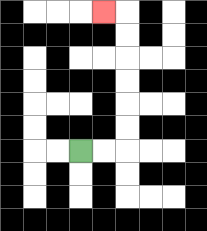{'start': '[3, 6]', 'end': '[4, 0]', 'path_directions': 'R,R,U,U,U,U,U,U,L', 'path_coordinates': '[[3, 6], [4, 6], [5, 6], [5, 5], [5, 4], [5, 3], [5, 2], [5, 1], [5, 0], [4, 0]]'}